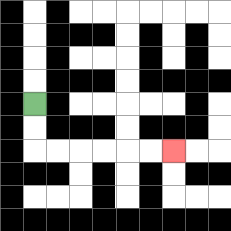{'start': '[1, 4]', 'end': '[7, 6]', 'path_directions': 'D,D,R,R,R,R,R,R', 'path_coordinates': '[[1, 4], [1, 5], [1, 6], [2, 6], [3, 6], [4, 6], [5, 6], [6, 6], [7, 6]]'}